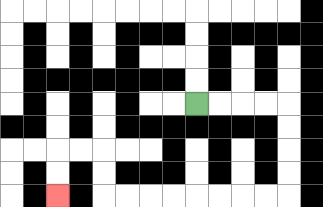{'start': '[8, 4]', 'end': '[2, 8]', 'path_directions': 'R,R,R,R,D,D,D,D,L,L,L,L,L,L,L,L,U,U,L,L,D,D', 'path_coordinates': '[[8, 4], [9, 4], [10, 4], [11, 4], [12, 4], [12, 5], [12, 6], [12, 7], [12, 8], [11, 8], [10, 8], [9, 8], [8, 8], [7, 8], [6, 8], [5, 8], [4, 8], [4, 7], [4, 6], [3, 6], [2, 6], [2, 7], [2, 8]]'}